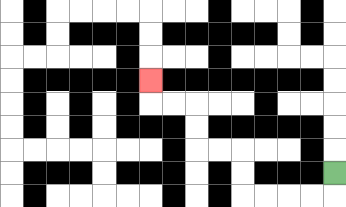{'start': '[14, 7]', 'end': '[6, 3]', 'path_directions': 'D,L,L,L,L,U,U,L,L,U,U,L,L,U', 'path_coordinates': '[[14, 7], [14, 8], [13, 8], [12, 8], [11, 8], [10, 8], [10, 7], [10, 6], [9, 6], [8, 6], [8, 5], [8, 4], [7, 4], [6, 4], [6, 3]]'}